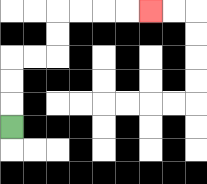{'start': '[0, 5]', 'end': '[6, 0]', 'path_directions': 'U,U,U,R,R,U,U,R,R,R,R', 'path_coordinates': '[[0, 5], [0, 4], [0, 3], [0, 2], [1, 2], [2, 2], [2, 1], [2, 0], [3, 0], [4, 0], [5, 0], [6, 0]]'}